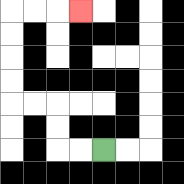{'start': '[4, 6]', 'end': '[3, 0]', 'path_directions': 'L,L,U,U,L,L,U,U,U,U,R,R,R', 'path_coordinates': '[[4, 6], [3, 6], [2, 6], [2, 5], [2, 4], [1, 4], [0, 4], [0, 3], [0, 2], [0, 1], [0, 0], [1, 0], [2, 0], [3, 0]]'}